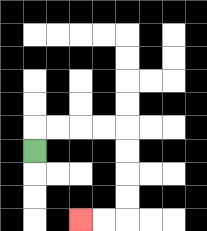{'start': '[1, 6]', 'end': '[3, 9]', 'path_directions': 'U,R,R,R,R,D,D,D,D,L,L', 'path_coordinates': '[[1, 6], [1, 5], [2, 5], [3, 5], [4, 5], [5, 5], [5, 6], [5, 7], [5, 8], [5, 9], [4, 9], [3, 9]]'}